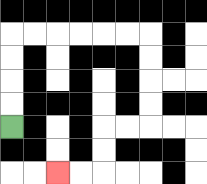{'start': '[0, 5]', 'end': '[2, 7]', 'path_directions': 'U,U,U,U,R,R,R,R,R,R,D,D,D,D,L,L,D,D,L,L', 'path_coordinates': '[[0, 5], [0, 4], [0, 3], [0, 2], [0, 1], [1, 1], [2, 1], [3, 1], [4, 1], [5, 1], [6, 1], [6, 2], [6, 3], [6, 4], [6, 5], [5, 5], [4, 5], [4, 6], [4, 7], [3, 7], [2, 7]]'}